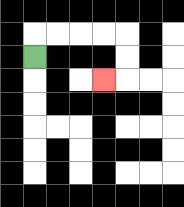{'start': '[1, 2]', 'end': '[4, 3]', 'path_directions': 'U,R,R,R,R,D,D,L', 'path_coordinates': '[[1, 2], [1, 1], [2, 1], [3, 1], [4, 1], [5, 1], [5, 2], [5, 3], [4, 3]]'}